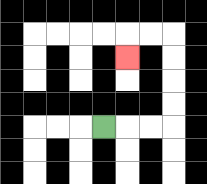{'start': '[4, 5]', 'end': '[5, 2]', 'path_directions': 'R,R,R,U,U,U,U,L,L,D', 'path_coordinates': '[[4, 5], [5, 5], [6, 5], [7, 5], [7, 4], [7, 3], [7, 2], [7, 1], [6, 1], [5, 1], [5, 2]]'}